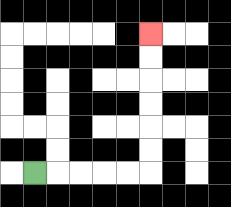{'start': '[1, 7]', 'end': '[6, 1]', 'path_directions': 'R,R,R,R,R,U,U,U,U,U,U', 'path_coordinates': '[[1, 7], [2, 7], [3, 7], [4, 7], [5, 7], [6, 7], [6, 6], [6, 5], [6, 4], [6, 3], [6, 2], [6, 1]]'}